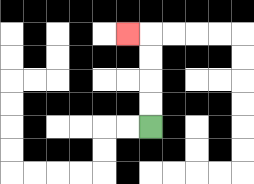{'start': '[6, 5]', 'end': '[5, 1]', 'path_directions': 'U,U,U,U,L', 'path_coordinates': '[[6, 5], [6, 4], [6, 3], [6, 2], [6, 1], [5, 1]]'}